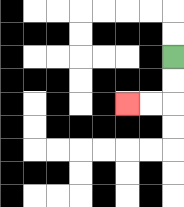{'start': '[7, 2]', 'end': '[5, 4]', 'path_directions': 'D,D,L,L', 'path_coordinates': '[[7, 2], [7, 3], [7, 4], [6, 4], [5, 4]]'}